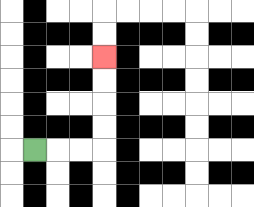{'start': '[1, 6]', 'end': '[4, 2]', 'path_directions': 'R,R,R,U,U,U,U', 'path_coordinates': '[[1, 6], [2, 6], [3, 6], [4, 6], [4, 5], [4, 4], [4, 3], [4, 2]]'}